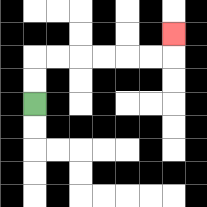{'start': '[1, 4]', 'end': '[7, 1]', 'path_directions': 'U,U,R,R,R,R,R,R,U', 'path_coordinates': '[[1, 4], [1, 3], [1, 2], [2, 2], [3, 2], [4, 2], [5, 2], [6, 2], [7, 2], [7, 1]]'}